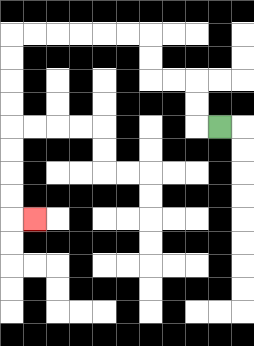{'start': '[9, 5]', 'end': '[1, 9]', 'path_directions': 'L,U,U,L,L,U,U,L,L,L,L,L,L,D,D,D,D,D,D,D,D,R', 'path_coordinates': '[[9, 5], [8, 5], [8, 4], [8, 3], [7, 3], [6, 3], [6, 2], [6, 1], [5, 1], [4, 1], [3, 1], [2, 1], [1, 1], [0, 1], [0, 2], [0, 3], [0, 4], [0, 5], [0, 6], [0, 7], [0, 8], [0, 9], [1, 9]]'}